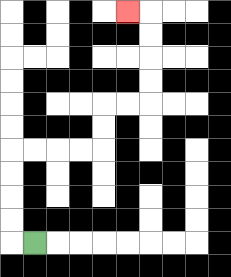{'start': '[1, 10]', 'end': '[5, 0]', 'path_directions': 'L,U,U,U,U,R,R,R,R,U,U,R,R,U,U,U,U,L', 'path_coordinates': '[[1, 10], [0, 10], [0, 9], [0, 8], [0, 7], [0, 6], [1, 6], [2, 6], [3, 6], [4, 6], [4, 5], [4, 4], [5, 4], [6, 4], [6, 3], [6, 2], [6, 1], [6, 0], [5, 0]]'}